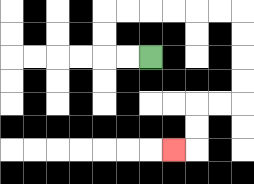{'start': '[6, 2]', 'end': '[7, 6]', 'path_directions': 'L,L,U,U,R,R,R,R,R,R,D,D,D,D,L,L,D,D,L', 'path_coordinates': '[[6, 2], [5, 2], [4, 2], [4, 1], [4, 0], [5, 0], [6, 0], [7, 0], [8, 0], [9, 0], [10, 0], [10, 1], [10, 2], [10, 3], [10, 4], [9, 4], [8, 4], [8, 5], [8, 6], [7, 6]]'}